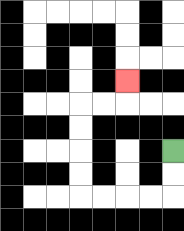{'start': '[7, 6]', 'end': '[5, 3]', 'path_directions': 'D,D,L,L,L,L,U,U,U,U,R,R,U', 'path_coordinates': '[[7, 6], [7, 7], [7, 8], [6, 8], [5, 8], [4, 8], [3, 8], [3, 7], [3, 6], [3, 5], [3, 4], [4, 4], [5, 4], [5, 3]]'}